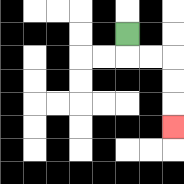{'start': '[5, 1]', 'end': '[7, 5]', 'path_directions': 'D,R,R,D,D,D', 'path_coordinates': '[[5, 1], [5, 2], [6, 2], [7, 2], [7, 3], [7, 4], [7, 5]]'}